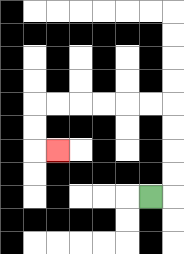{'start': '[6, 8]', 'end': '[2, 6]', 'path_directions': 'R,U,U,U,U,L,L,L,L,L,L,D,D,R', 'path_coordinates': '[[6, 8], [7, 8], [7, 7], [7, 6], [7, 5], [7, 4], [6, 4], [5, 4], [4, 4], [3, 4], [2, 4], [1, 4], [1, 5], [1, 6], [2, 6]]'}